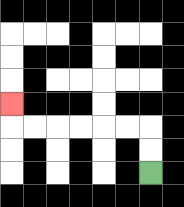{'start': '[6, 7]', 'end': '[0, 4]', 'path_directions': 'U,U,L,L,L,L,L,L,U', 'path_coordinates': '[[6, 7], [6, 6], [6, 5], [5, 5], [4, 5], [3, 5], [2, 5], [1, 5], [0, 5], [0, 4]]'}